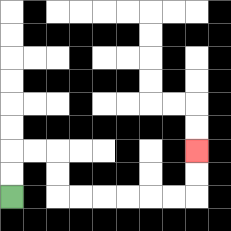{'start': '[0, 8]', 'end': '[8, 6]', 'path_directions': 'U,U,R,R,D,D,R,R,R,R,R,R,U,U', 'path_coordinates': '[[0, 8], [0, 7], [0, 6], [1, 6], [2, 6], [2, 7], [2, 8], [3, 8], [4, 8], [5, 8], [6, 8], [7, 8], [8, 8], [8, 7], [8, 6]]'}